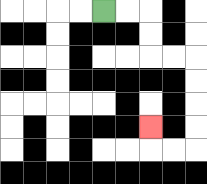{'start': '[4, 0]', 'end': '[6, 5]', 'path_directions': 'R,R,D,D,R,R,D,D,D,D,L,L,U', 'path_coordinates': '[[4, 0], [5, 0], [6, 0], [6, 1], [6, 2], [7, 2], [8, 2], [8, 3], [8, 4], [8, 5], [8, 6], [7, 6], [6, 6], [6, 5]]'}